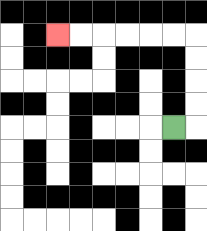{'start': '[7, 5]', 'end': '[2, 1]', 'path_directions': 'R,U,U,U,U,L,L,L,L,L,L', 'path_coordinates': '[[7, 5], [8, 5], [8, 4], [8, 3], [8, 2], [8, 1], [7, 1], [6, 1], [5, 1], [4, 1], [3, 1], [2, 1]]'}